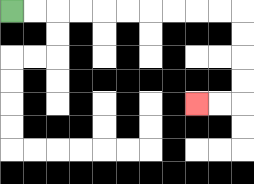{'start': '[0, 0]', 'end': '[8, 4]', 'path_directions': 'R,R,R,R,R,R,R,R,R,R,D,D,D,D,L,L', 'path_coordinates': '[[0, 0], [1, 0], [2, 0], [3, 0], [4, 0], [5, 0], [6, 0], [7, 0], [8, 0], [9, 0], [10, 0], [10, 1], [10, 2], [10, 3], [10, 4], [9, 4], [8, 4]]'}